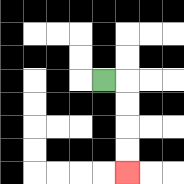{'start': '[4, 3]', 'end': '[5, 7]', 'path_directions': 'R,D,D,D,D', 'path_coordinates': '[[4, 3], [5, 3], [5, 4], [5, 5], [5, 6], [5, 7]]'}